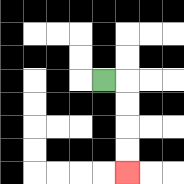{'start': '[4, 3]', 'end': '[5, 7]', 'path_directions': 'R,D,D,D,D', 'path_coordinates': '[[4, 3], [5, 3], [5, 4], [5, 5], [5, 6], [5, 7]]'}